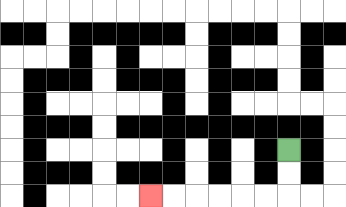{'start': '[12, 6]', 'end': '[6, 8]', 'path_directions': 'D,D,L,L,L,L,L,L', 'path_coordinates': '[[12, 6], [12, 7], [12, 8], [11, 8], [10, 8], [9, 8], [8, 8], [7, 8], [6, 8]]'}